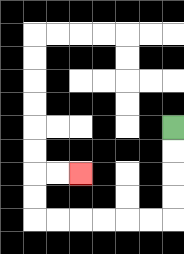{'start': '[7, 5]', 'end': '[3, 7]', 'path_directions': 'D,D,D,D,L,L,L,L,L,L,U,U,R,R', 'path_coordinates': '[[7, 5], [7, 6], [7, 7], [7, 8], [7, 9], [6, 9], [5, 9], [4, 9], [3, 9], [2, 9], [1, 9], [1, 8], [1, 7], [2, 7], [3, 7]]'}